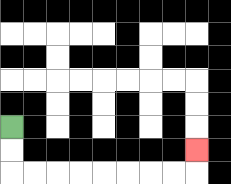{'start': '[0, 5]', 'end': '[8, 6]', 'path_directions': 'D,D,R,R,R,R,R,R,R,R,U', 'path_coordinates': '[[0, 5], [0, 6], [0, 7], [1, 7], [2, 7], [3, 7], [4, 7], [5, 7], [6, 7], [7, 7], [8, 7], [8, 6]]'}